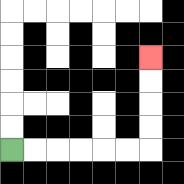{'start': '[0, 6]', 'end': '[6, 2]', 'path_directions': 'R,R,R,R,R,R,U,U,U,U', 'path_coordinates': '[[0, 6], [1, 6], [2, 6], [3, 6], [4, 6], [5, 6], [6, 6], [6, 5], [6, 4], [6, 3], [6, 2]]'}